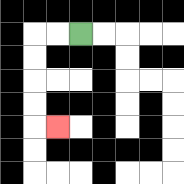{'start': '[3, 1]', 'end': '[2, 5]', 'path_directions': 'L,L,D,D,D,D,R', 'path_coordinates': '[[3, 1], [2, 1], [1, 1], [1, 2], [1, 3], [1, 4], [1, 5], [2, 5]]'}